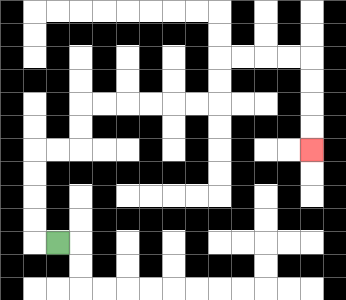{'start': '[2, 10]', 'end': '[13, 6]', 'path_directions': 'L,U,U,U,U,R,R,U,U,R,R,R,R,R,R,U,U,R,R,R,R,D,D,D,D', 'path_coordinates': '[[2, 10], [1, 10], [1, 9], [1, 8], [1, 7], [1, 6], [2, 6], [3, 6], [3, 5], [3, 4], [4, 4], [5, 4], [6, 4], [7, 4], [8, 4], [9, 4], [9, 3], [9, 2], [10, 2], [11, 2], [12, 2], [13, 2], [13, 3], [13, 4], [13, 5], [13, 6]]'}